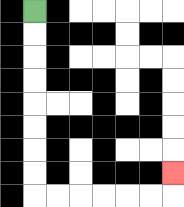{'start': '[1, 0]', 'end': '[7, 7]', 'path_directions': 'D,D,D,D,D,D,D,D,R,R,R,R,R,R,U', 'path_coordinates': '[[1, 0], [1, 1], [1, 2], [1, 3], [1, 4], [1, 5], [1, 6], [1, 7], [1, 8], [2, 8], [3, 8], [4, 8], [5, 8], [6, 8], [7, 8], [7, 7]]'}